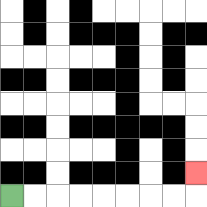{'start': '[0, 8]', 'end': '[8, 7]', 'path_directions': 'R,R,R,R,R,R,R,R,U', 'path_coordinates': '[[0, 8], [1, 8], [2, 8], [3, 8], [4, 8], [5, 8], [6, 8], [7, 8], [8, 8], [8, 7]]'}